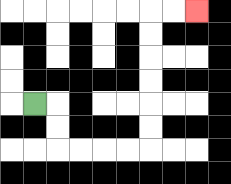{'start': '[1, 4]', 'end': '[8, 0]', 'path_directions': 'R,D,D,R,R,R,R,U,U,U,U,U,U,R,R', 'path_coordinates': '[[1, 4], [2, 4], [2, 5], [2, 6], [3, 6], [4, 6], [5, 6], [6, 6], [6, 5], [6, 4], [6, 3], [6, 2], [6, 1], [6, 0], [7, 0], [8, 0]]'}